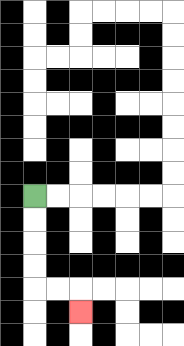{'start': '[1, 8]', 'end': '[3, 13]', 'path_directions': 'D,D,D,D,R,R,D', 'path_coordinates': '[[1, 8], [1, 9], [1, 10], [1, 11], [1, 12], [2, 12], [3, 12], [3, 13]]'}